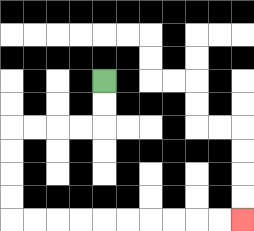{'start': '[4, 3]', 'end': '[10, 9]', 'path_directions': 'D,D,L,L,L,L,D,D,D,D,R,R,R,R,R,R,R,R,R,R', 'path_coordinates': '[[4, 3], [4, 4], [4, 5], [3, 5], [2, 5], [1, 5], [0, 5], [0, 6], [0, 7], [0, 8], [0, 9], [1, 9], [2, 9], [3, 9], [4, 9], [5, 9], [6, 9], [7, 9], [8, 9], [9, 9], [10, 9]]'}